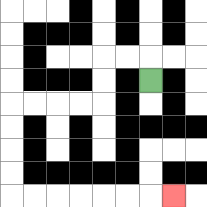{'start': '[6, 3]', 'end': '[7, 8]', 'path_directions': 'U,L,L,D,D,L,L,L,L,D,D,D,D,R,R,R,R,R,R,R', 'path_coordinates': '[[6, 3], [6, 2], [5, 2], [4, 2], [4, 3], [4, 4], [3, 4], [2, 4], [1, 4], [0, 4], [0, 5], [0, 6], [0, 7], [0, 8], [1, 8], [2, 8], [3, 8], [4, 8], [5, 8], [6, 8], [7, 8]]'}